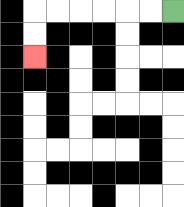{'start': '[7, 0]', 'end': '[1, 2]', 'path_directions': 'L,L,L,L,L,L,D,D', 'path_coordinates': '[[7, 0], [6, 0], [5, 0], [4, 0], [3, 0], [2, 0], [1, 0], [1, 1], [1, 2]]'}